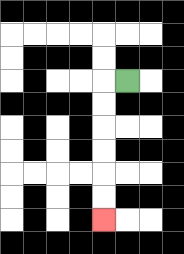{'start': '[5, 3]', 'end': '[4, 9]', 'path_directions': 'L,D,D,D,D,D,D', 'path_coordinates': '[[5, 3], [4, 3], [4, 4], [4, 5], [4, 6], [4, 7], [4, 8], [4, 9]]'}